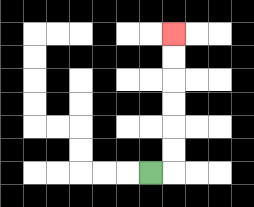{'start': '[6, 7]', 'end': '[7, 1]', 'path_directions': 'R,U,U,U,U,U,U', 'path_coordinates': '[[6, 7], [7, 7], [7, 6], [7, 5], [7, 4], [7, 3], [7, 2], [7, 1]]'}